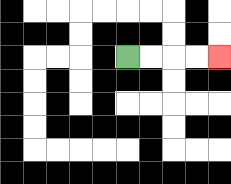{'start': '[5, 2]', 'end': '[9, 2]', 'path_directions': 'R,R,R,R', 'path_coordinates': '[[5, 2], [6, 2], [7, 2], [8, 2], [9, 2]]'}